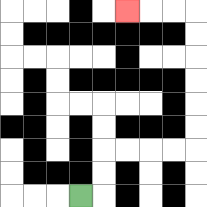{'start': '[3, 8]', 'end': '[5, 0]', 'path_directions': 'R,U,U,R,R,R,R,U,U,U,U,U,U,L,L,L', 'path_coordinates': '[[3, 8], [4, 8], [4, 7], [4, 6], [5, 6], [6, 6], [7, 6], [8, 6], [8, 5], [8, 4], [8, 3], [8, 2], [8, 1], [8, 0], [7, 0], [6, 0], [5, 0]]'}